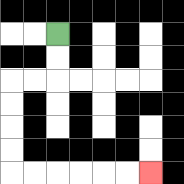{'start': '[2, 1]', 'end': '[6, 7]', 'path_directions': 'D,D,L,L,D,D,D,D,R,R,R,R,R,R', 'path_coordinates': '[[2, 1], [2, 2], [2, 3], [1, 3], [0, 3], [0, 4], [0, 5], [0, 6], [0, 7], [1, 7], [2, 7], [3, 7], [4, 7], [5, 7], [6, 7]]'}